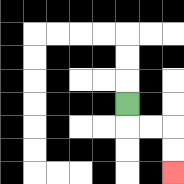{'start': '[5, 4]', 'end': '[7, 7]', 'path_directions': 'D,R,R,D,D', 'path_coordinates': '[[5, 4], [5, 5], [6, 5], [7, 5], [7, 6], [7, 7]]'}